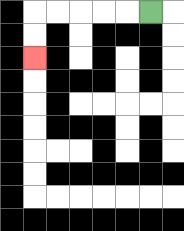{'start': '[6, 0]', 'end': '[1, 2]', 'path_directions': 'L,L,L,L,L,D,D', 'path_coordinates': '[[6, 0], [5, 0], [4, 0], [3, 0], [2, 0], [1, 0], [1, 1], [1, 2]]'}